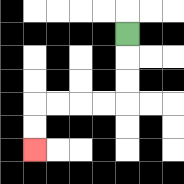{'start': '[5, 1]', 'end': '[1, 6]', 'path_directions': 'D,D,D,L,L,L,L,D,D', 'path_coordinates': '[[5, 1], [5, 2], [5, 3], [5, 4], [4, 4], [3, 4], [2, 4], [1, 4], [1, 5], [1, 6]]'}